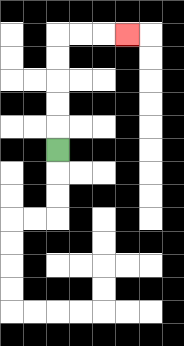{'start': '[2, 6]', 'end': '[5, 1]', 'path_directions': 'U,U,U,U,U,R,R,R', 'path_coordinates': '[[2, 6], [2, 5], [2, 4], [2, 3], [2, 2], [2, 1], [3, 1], [4, 1], [5, 1]]'}